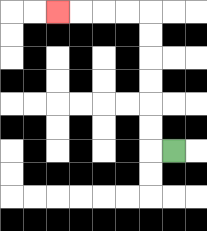{'start': '[7, 6]', 'end': '[2, 0]', 'path_directions': 'L,U,U,U,U,U,U,L,L,L,L', 'path_coordinates': '[[7, 6], [6, 6], [6, 5], [6, 4], [6, 3], [6, 2], [6, 1], [6, 0], [5, 0], [4, 0], [3, 0], [2, 0]]'}